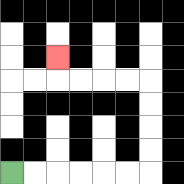{'start': '[0, 7]', 'end': '[2, 2]', 'path_directions': 'R,R,R,R,R,R,U,U,U,U,L,L,L,L,U', 'path_coordinates': '[[0, 7], [1, 7], [2, 7], [3, 7], [4, 7], [5, 7], [6, 7], [6, 6], [6, 5], [6, 4], [6, 3], [5, 3], [4, 3], [3, 3], [2, 3], [2, 2]]'}